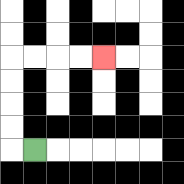{'start': '[1, 6]', 'end': '[4, 2]', 'path_directions': 'L,U,U,U,U,R,R,R,R', 'path_coordinates': '[[1, 6], [0, 6], [0, 5], [0, 4], [0, 3], [0, 2], [1, 2], [2, 2], [3, 2], [4, 2]]'}